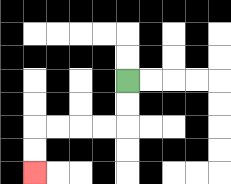{'start': '[5, 3]', 'end': '[1, 7]', 'path_directions': 'D,D,L,L,L,L,D,D', 'path_coordinates': '[[5, 3], [5, 4], [5, 5], [4, 5], [3, 5], [2, 5], [1, 5], [1, 6], [1, 7]]'}